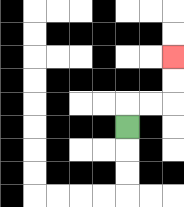{'start': '[5, 5]', 'end': '[7, 2]', 'path_directions': 'U,R,R,U,U', 'path_coordinates': '[[5, 5], [5, 4], [6, 4], [7, 4], [7, 3], [7, 2]]'}